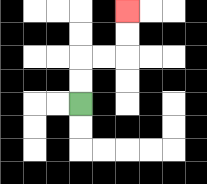{'start': '[3, 4]', 'end': '[5, 0]', 'path_directions': 'U,U,R,R,U,U', 'path_coordinates': '[[3, 4], [3, 3], [3, 2], [4, 2], [5, 2], [5, 1], [5, 0]]'}